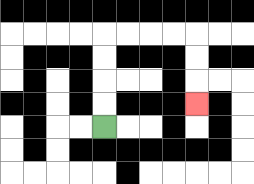{'start': '[4, 5]', 'end': '[8, 4]', 'path_directions': 'U,U,U,U,R,R,R,R,D,D,D', 'path_coordinates': '[[4, 5], [4, 4], [4, 3], [4, 2], [4, 1], [5, 1], [6, 1], [7, 1], [8, 1], [8, 2], [8, 3], [8, 4]]'}